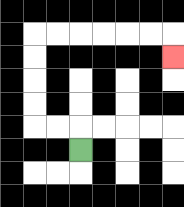{'start': '[3, 6]', 'end': '[7, 2]', 'path_directions': 'U,L,L,U,U,U,U,R,R,R,R,R,R,D', 'path_coordinates': '[[3, 6], [3, 5], [2, 5], [1, 5], [1, 4], [1, 3], [1, 2], [1, 1], [2, 1], [3, 1], [4, 1], [5, 1], [6, 1], [7, 1], [7, 2]]'}